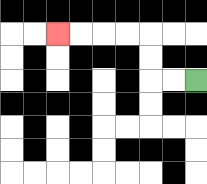{'start': '[8, 3]', 'end': '[2, 1]', 'path_directions': 'L,L,U,U,L,L,L,L', 'path_coordinates': '[[8, 3], [7, 3], [6, 3], [6, 2], [6, 1], [5, 1], [4, 1], [3, 1], [2, 1]]'}